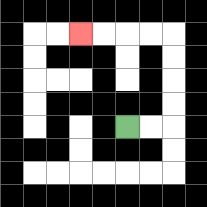{'start': '[5, 5]', 'end': '[3, 1]', 'path_directions': 'R,R,U,U,U,U,L,L,L,L', 'path_coordinates': '[[5, 5], [6, 5], [7, 5], [7, 4], [7, 3], [7, 2], [7, 1], [6, 1], [5, 1], [4, 1], [3, 1]]'}